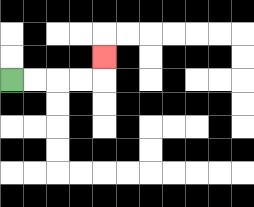{'start': '[0, 3]', 'end': '[4, 2]', 'path_directions': 'R,R,R,R,U', 'path_coordinates': '[[0, 3], [1, 3], [2, 3], [3, 3], [4, 3], [4, 2]]'}